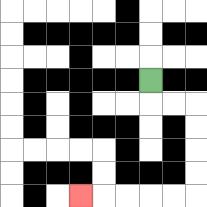{'start': '[6, 3]', 'end': '[3, 8]', 'path_directions': 'D,R,R,D,D,D,D,L,L,L,L,L', 'path_coordinates': '[[6, 3], [6, 4], [7, 4], [8, 4], [8, 5], [8, 6], [8, 7], [8, 8], [7, 8], [6, 8], [5, 8], [4, 8], [3, 8]]'}